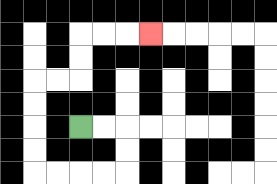{'start': '[3, 5]', 'end': '[6, 1]', 'path_directions': 'R,R,D,D,L,L,L,L,U,U,U,U,R,R,U,U,R,R,R', 'path_coordinates': '[[3, 5], [4, 5], [5, 5], [5, 6], [5, 7], [4, 7], [3, 7], [2, 7], [1, 7], [1, 6], [1, 5], [1, 4], [1, 3], [2, 3], [3, 3], [3, 2], [3, 1], [4, 1], [5, 1], [6, 1]]'}